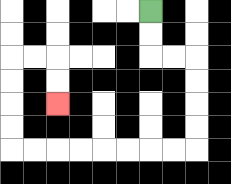{'start': '[6, 0]', 'end': '[2, 4]', 'path_directions': 'D,D,R,R,D,D,D,D,L,L,L,L,L,L,L,L,U,U,U,U,R,R,D,D', 'path_coordinates': '[[6, 0], [6, 1], [6, 2], [7, 2], [8, 2], [8, 3], [8, 4], [8, 5], [8, 6], [7, 6], [6, 6], [5, 6], [4, 6], [3, 6], [2, 6], [1, 6], [0, 6], [0, 5], [0, 4], [0, 3], [0, 2], [1, 2], [2, 2], [2, 3], [2, 4]]'}